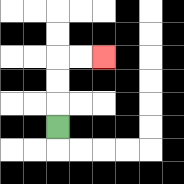{'start': '[2, 5]', 'end': '[4, 2]', 'path_directions': 'U,U,U,R,R', 'path_coordinates': '[[2, 5], [2, 4], [2, 3], [2, 2], [3, 2], [4, 2]]'}